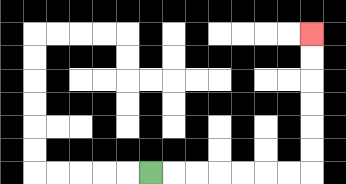{'start': '[6, 7]', 'end': '[13, 1]', 'path_directions': 'R,R,R,R,R,R,R,U,U,U,U,U,U', 'path_coordinates': '[[6, 7], [7, 7], [8, 7], [9, 7], [10, 7], [11, 7], [12, 7], [13, 7], [13, 6], [13, 5], [13, 4], [13, 3], [13, 2], [13, 1]]'}